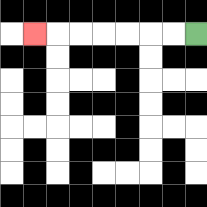{'start': '[8, 1]', 'end': '[1, 1]', 'path_directions': 'L,L,L,L,L,L,L', 'path_coordinates': '[[8, 1], [7, 1], [6, 1], [5, 1], [4, 1], [3, 1], [2, 1], [1, 1]]'}